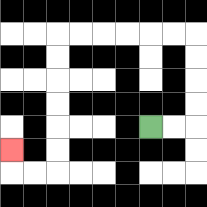{'start': '[6, 5]', 'end': '[0, 6]', 'path_directions': 'R,R,U,U,U,U,L,L,L,L,L,L,D,D,D,D,D,D,L,L,U', 'path_coordinates': '[[6, 5], [7, 5], [8, 5], [8, 4], [8, 3], [8, 2], [8, 1], [7, 1], [6, 1], [5, 1], [4, 1], [3, 1], [2, 1], [2, 2], [2, 3], [2, 4], [2, 5], [2, 6], [2, 7], [1, 7], [0, 7], [0, 6]]'}